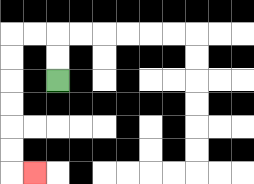{'start': '[2, 3]', 'end': '[1, 7]', 'path_directions': 'U,U,L,L,D,D,D,D,D,D,R', 'path_coordinates': '[[2, 3], [2, 2], [2, 1], [1, 1], [0, 1], [0, 2], [0, 3], [0, 4], [0, 5], [0, 6], [0, 7], [1, 7]]'}